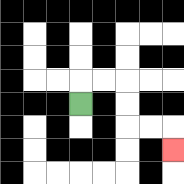{'start': '[3, 4]', 'end': '[7, 6]', 'path_directions': 'U,R,R,D,D,R,R,D', 'path_coordinates': '[[3, 4], [3, 3], [4, 3], [5, 3], [5, 4], [5, 5], [6, 5], [7, 5], [7, 6]]'}